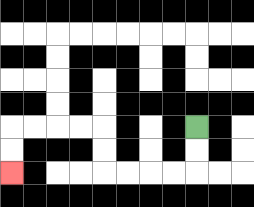{'start': '[8, 5]', 'end': '[0, 7]', 'path_directions': 'D,D,L,L,L,L,U,U,L,L,L,L,D,D', 'path_coordinates': '[[8, 5], [8, 6], [8, 7], [7, 7], [6, 7], [5, 7], [4, 7], [4, 6], [4, 5], [3, 5], [2, 5], [1, 5], [0, 5], [0, 6], [0, 7]]'}